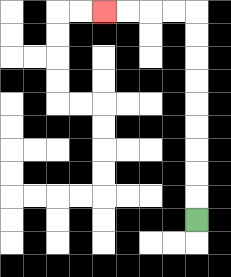{'start': '[8, 9]', 'end': '[4, 0]', 'path_directions': 'U,U,U,U,U,U,U,U,U,L,L,L,L', 'path_coordinates': '[[8, 9], [8, 8], [8, 7], [8, 6], [8, 5], [8, 4], [8, 3], [8, 2], [8, 1], [8, 0], [7, 0], [6, 0], [5, 0], [4, 0]]'}